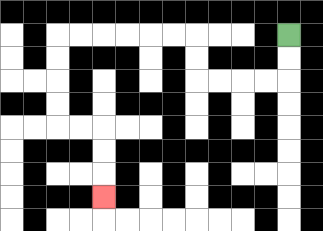{'start': '[12, 1]', 'end': '[4, 8]', 'path_directions': 'D,D,L,L,L,L,U,U,L,L,L,L,L,L,D,D,D,D,R,R,D,D,D', 'path_coordinates': '[[12, 1], [12, 2], [12, 3], [11, 3], [10, 3], [9, 3], [8, 3], [8, 2], [8, 1], [7, 1], [6, 1], [5, 1], [4, 1], [3, 1], [2, 1], [2, 2], [2, 3], [2, 4], [2, 5], [3, 5], [4, 5], [4, 6], [4, 7], [4, 8]]'}